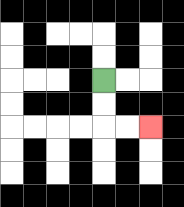{'start': '[4, 3]', 'end': '[6, 5]', 'path_directions': 'D,D,R,R', 'path_coordinates': '[[4, 3], [4, 4], [4, 5], [5, 5], [6, 5]]'}